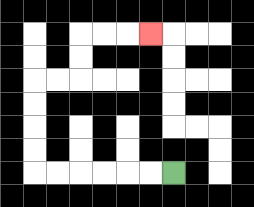{'start': '[7, 7]', 'end': '[6, 1]', 'path_directions': 'L,L,L,L,L,L,U,U,U,U,R,R,U,U,R,R,R', 'path_coordinates': '[[7, 7], [6, 7], [5, 7], [4, 7], [3, 7], [2, 7], [1, 7], [1, 6], [1, 5], [1, 4], [1, 3], [2, 3], [3, 3], [3, 2], [3, 1], [4, 1], [5, 1], [6, 1]]'}